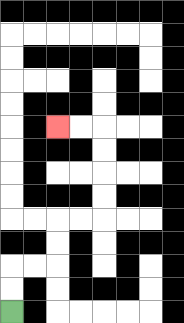{'start': '[0, 13]', 'end': '[2, 5]', 'path_directions': 'U,U,R,R,U,U,R,R,U,U,U,U,L,L', 'path_coordinates': '[[0, 13], [0, 12], [0, 11], [1, 11], [2, 11], [2, 10], [2, 9], [3, 9], [4, 9], [4, 8], [4, 7], [4, 6], [4, 5], [3, 5], [2, 5]]'}